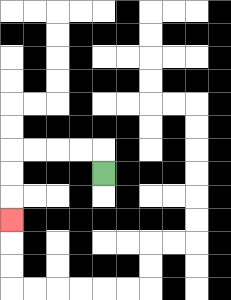{'start': '[4, 7]', 'end': '[0, 9]', 'path_directions': 'U,L,L,L,L,D,D,D', 'path_coordinates': '[[4, 7], [4, 6], [3, 6], [2, 6], [1, 6], [0, 6], [0, 7], [0, 8], [0, 9]]'}